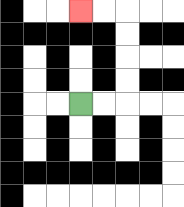{'start': '[3, 4]', 'end': '[3, 0]', 'path_directions': 'R,R,U,U,U,U,L,L', 'path_coordinates': '[[3, 4], [4, 4], [5, 4], [5, 3], [5, 2], [5, 1], [5, 0], [4, 0], [3, 0]]'}